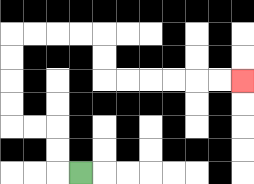{'start': '[3, 7]', 'end': '[10, 3]', 'path_directions': 'L,U,U,L,L,U,U,U,U,R,R,R,R,D,D,R,R,R,R,R,R', 'path_coordinates': '[[3, 7], [2, 7], [2, 6], [2, 5], [1, 5], [0, 5], [0, 4], [0, 3], [0, 2], [0, 1], [1, 1], [2, 1], [3, 1], [4, 1], [4, 2], [4, 3], [5, 3], [6, 3], [7, 3], [8, 3], [9, 3], [10, 3]]'}